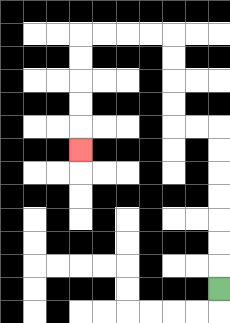{'start': '[9, 12]', 'end': '[3, 6]', 'path_directions': 'U,U,U,U,U,U,U,L,L,U,U,U,U,L,L,L,L,D,D,D,D,D', 'path_coordinates': '[[9, 12], [9, 11], [9, 10], [9, 9], [9, 8], [9, 7], [9, 6], [9, 5], [8, 5], [7, 5], [7, 4], [7, 3], [7, 2], [7, 1], [6, 1], [5, 1], [4, 1], [3, 1], [3, 2], [3, 3], [3, 4], [3, 5], [3, 6]]'}